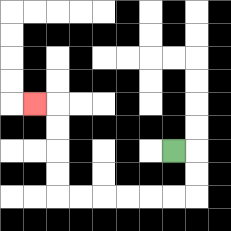{'start': '[7, 6]', 'end': '[1, 4]', 'path_directions': 'R,D,D,L,L,L,L,L,L,U,U,U,U,L', 'path_coordinates': '[[7, 6], [8, 6], [8, 7], [8, 8], [7, 8], [6, 8], [5, 8], [4, 8], [3, 8], [2, 8], [2, 7], [2, 6], [2, 5], [2, 4], [1, 4]]'}